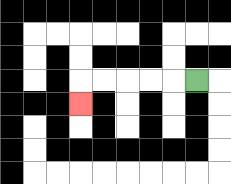{'start': '[8, 3]', 'end': '[3, 4]', 'path_directions': 'L,L,L,L,L,D', 'path_coordinates': '[[8, 3], [7, 3], [6, 3], [5, 3], [4, 3], [3, 3], [3, 4]]'}